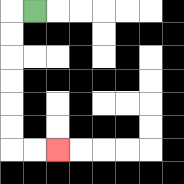{'start': '[1, 0]', 'end': '[2, 6]', 'path_directions': 'L,D,D,D,D,D,D,R,R', 'path_coordinates': '[[1, 0], [0, 0], [0, 1], [0, 2], [0, 3], [0, 4], [0, 5], [0, 6], [1, 6], [2, 6]]'}